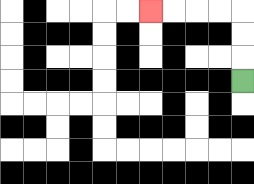{'start': '[10, 3]', 'end': '[6, 0]', 'path_directions': 'U,U,U,L,L,L,L', 'path_coordinates': '[[10, 3], [10, 2], [10, 1], [10, 0], [9, 0], [8, 0], [7, 0], [6, 0]]'}